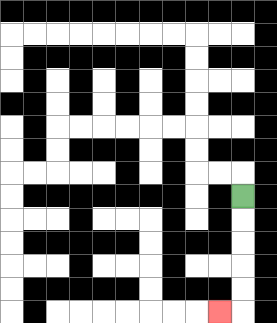{'start': '[10, 8]', 'end': '[9, 13]', 'path_directions': 'D,D,D,D,D,L', 'path_coordinates': '[[10, 8], [10, 9], [10, 10], [10, 11], [10, 12], [10, 13], [9, 13]]'}